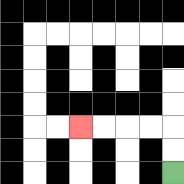{'start': '[7, 7]', 'end': '[3, 5]', 'path_directions': 'U,U,L,L,L,L', 'path_coordinates': '[[7, 7], [7, 6], [7, 5], [6, 5], [5, 5], [4, 5], [3, 5]]'}